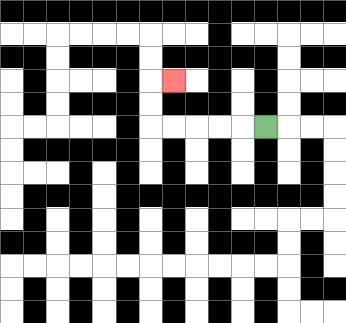{'start': '[11, 5]', 'end': '[7, 3]', 'path_directions': 'L,L,L,L,L,U,U,R', 'path_coordinates': '[[11, 5], [10, 5], [9, 5], [8, 5], [7, 5], [6, 5], [6, 4], [6, 3], [7, 3]]'}